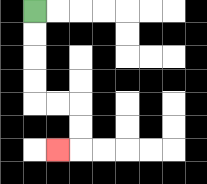{'start': '[1, 0]', 'end': '[2, 6]', 'path_directions': 'D,D,D,D,R,R,D,D,L', 'path_coordinates': '[[1, 0], [1, 1], [1, 2], [1, 3], [1, 4], [2, 4], [3, 4], [3, 5], [3, 6], [2, 6]]'}